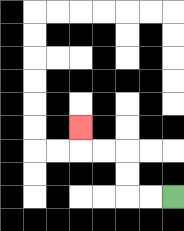{'start': '[7, 8]', 'end': '[3, 5]', 'path_directions': 'L,L,U,U,L,L,U', 'path_coordinates': '[[7, 8], [6, 8], [5, 8], [5, 7], [5, 6], [4, 6], [3, 6], [3, 5]]'}